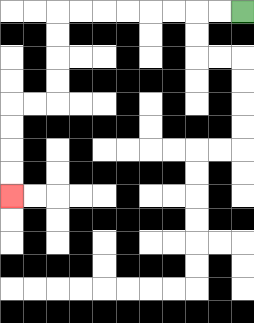{'start': '[10, 0]', 'end': '[0, 8]', 'path_directions': 'L,L,L,L,L,L,L,L,D,D,D,D,L,L,D,D,D,D', 'path_coordinates': '[[10, 0], [9, 0], [8, 0], [7, 0], [6, 0], [5, 0], [4, 0], [3, 0], [2, 0], [2, 1], [2, 2], [2, 3], [2, 4], [1, 4], [0, 4], [0, 5], [0, 6], [0, 7], [0, 8]]'}